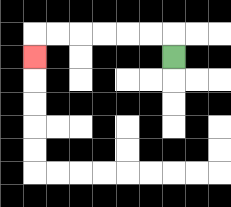{'start': '[7, 2]', 'end': '[1, 2]', 'path_directions': 'U,L,L,L,L,L,L,D', 'path_coordinates': '[[7, 2], [7, 1], [6, 1], [5, 1], [4, 1], [3, 1], [2, 1], [1, 1], [1, 2]]'}